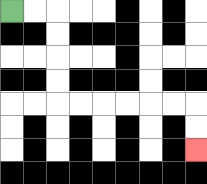{'start': '[0, 0]', 'end': '[8, 6]', 'path_directions': 'R,R,D,D,D,D,R,R,R,R,R,R,D,D', 'path_coordinates': '[[0, 0], [1, 0], [2, 0], [2, 1], [2, 2], [2, 3], [2, 4], [3, 4], [4, 4], [5, 4], [6, 4], [7, 4], [8, 4], [8, 5], [8, 6]]'}